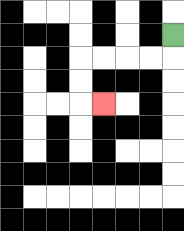{'start': '[7, 1]', 'end': '[4, 4]', 'path_directions': 'D,L,L,L,L,D,D,R', 'path_coordinates': '[[7, 1], [7, 2], [6, 2], [5, 2], [4, 2], [3, 2], [3, 3], [3, 4], [4, 4]]'}